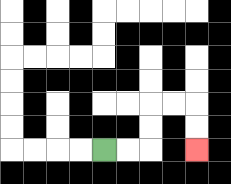{'start': '[4, 6]', 'end': '[8, 6]', 'path_directions': 'R,R,U,U,R,R,D,D', 'path_coordinates': '[[4, 6], [5, 6], [6, 6], [6, 5], [6, 4], [7, 4], [8, 4], [8, 5], [8, 6]]'}